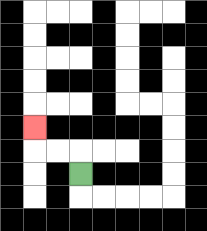{'start': '[3, 7]', 'end': '[1, 5]', 'path_directions': 'U,L,L,U', 'path_coordinates': '[[3, 7], [3, 6], [2, 6], [1, 6], [1, 5]]'}